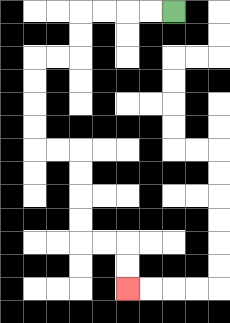{'start': '[7, 0]', 'end': '[5, 12]', 'path_directions': 'L,L,L,L,D,D,L,L,D,D,D,D,R,R,D,D,D,D,R,R,D,D', 'path_coordinates': '[[7, 0], [6, 0], [5, 0], [4, 0], [3, 0], [3, 1], [3, 2], [2, 2], [1, 2], [1, 3], [1, 4], [1, 5], [1, 6], [2, 6], [3, 6], [3, 7], [3, 8], [3, 9], [3, 10], [4, 10], [5, 10], [5, 11], [5, 12]]'}